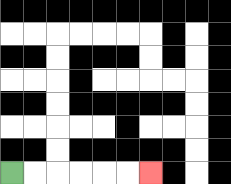{'start': '[0, 7]', 'end': '[6, 7]', 'path_directions': 'R,R,R,R,R,R', 'path_coordinates': '[[0, 7], [1, 7], [2, 7], [3, 7], [4, 7], [5, 7], [6, 7]]'}